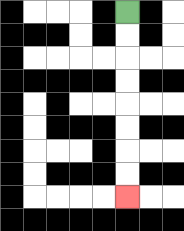{'start': '[5, 0]', 'end': '[5, 8]', 'path_directions': 'D,D,D,D,D,D,D,D', 'path_coordinates': '[[5, 0], [5, 1], [5, 2], [5, 3], [5, 4], [5, 5], [5, 6], [5, 7], [5, 8]]'}